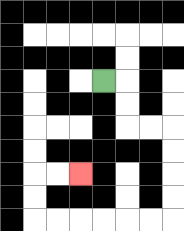{'start': '[4, 3]', 'end': '[3, 7]', 'path_directions': 'R,D,D,R,R,D,D,D,D,L,L,L,L,L,L,U,U,R,R', 'path_coordinates': '[[4, 3], [5, 3], [5, 4], [5, 5], [6, 5], [7, 5], [7, 6], [7, 7], [7, 8], [7, 9], [6, 9], [5, 9], [4, 9], [3, 9], [2, 9], [1, 9], [1, 8], [1, 7], [2, 7], [3, 7]]'}